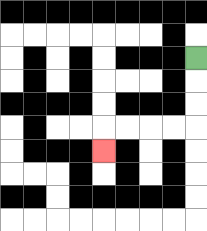{'start': '[8, 2]', 'end': '[4, 6]', 'path_directions': 'D,D,D,L,L,L,L,D', 'path_coordinates': '[[8, 2], [8, 3], [8, 4], [8, 5], [7, 5], [6, 5], [5, 5], [4, 5], [4, 6]]'}